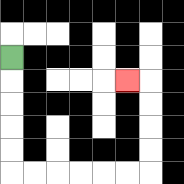{'start': '[0, 2]', 'end': '[5, 3]', 'path_directions': 'D,D,D,D,D,R,R,R,R,R,R,U,U,U,U,L', 'path_coordinates': '[[0, 2], [0, 3], [0, 4], [0, 5], [0, 6], [0, 7], [1, 7], [2, 7], [3, 7], [4, 7], [5, 7], [6, 7], [6, 6], [6, 5], [6, 4], [6, 3], [5, 3]]'}